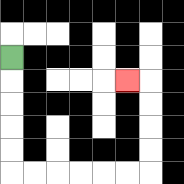{'start': '[0, 2]', 'end': '[5, 3]', 'path_directions': 'D,D,D,D,D,R,R,R,R,R,R,U,U,U,U,L', 'path_coordinates': '[[0, 2], [0, 3], [0, 4], [0, 5], [0, 6], [0, 7], [1, 7], [2, 7], [3, 7], [4, 7], [5, 7], [6, 7], [6, 6], [6, 5], [6, 4], [6, 3], [5, 3]]'}